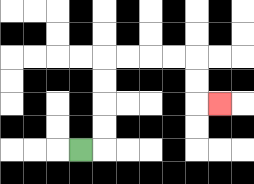{'start': '[3, 6]', 'end': '[9, 4]', 'path_directions': 'R,U,U,U,U,R,R,R,R,D,D,R', 'path_coordinates': '[[3, 6], [4, 6], [4, 5], [4, 4], [4, 3], [4, 2], [5, 2], [6, 2], [7, 2], [8, 2], [8, 3], [8, 4], [9, 4]]'}